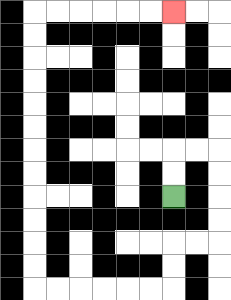{'start': '[7, 8]', 'end': '[7, 0]', 'path_directions': 'U,U,R,R,D,D,D,D,L,L,D,D,L,L,L,L,L,L,U,U,U,U,U,U,U,U,U,U,U,U,R,R,R,R,R,R', 'path_coordinates': '[[7, 8], [7, 7], [7, 6], [8, 6], [9, 6], [9, 7], [9, 8], [9, 9], [9, 10], [8, 10], [7, 10], [7, 11], [7, 12], [6, 12], [5, 12], [4, 12], [3, 12], [2, 12], [1, 12], [1, 11], [1, 10], [1, 9], [1, 8], [1, 7], [1, 6], [1, 5], [1, 4], [1, 3], [1, 2], [1, 1], [1, 0], [2, 0], [3, 0], [4, 0], [5, 0], [6, 0], [7, 0]]'}